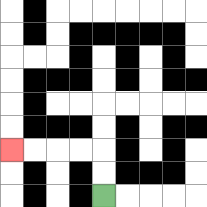{'start': '[4, 8]', 'end': '[0, 6]', 'path_directions': 'U,U,L,L,L,L', 'path_coordinates': '[[4, 8], [4, 7], [4, 6], [3, 6], [2, 6], [1, 6], [0, 6]]'}